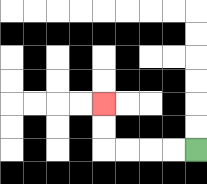{'start': '[8, 6]', 'end': '[4, 4]', 'path_directions': 'L,L,L,L,U,U', 'path_coordinates': '[[8, 6], [7, 6], [6, 6], [5, 6], [4, 6], [4, 5], [4, 4]]'}